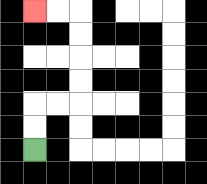{'start': '[1, 6]', 'end': '[1, 0]', 'path_directions': 'U,U,R,R,U,U,U,U,L,L', 'path_coordinates': '[[1, 6], [1, 5], [1, 4], [2, 4], [3, 4], [3, 3], [3, 2], [3, 1], [3, 0], [2, 0], [1, 0]]'}